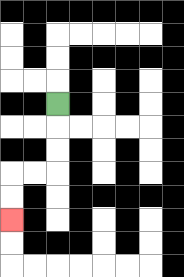{'start': '[2, 4]', 'end': '[0, 9]', 'path_directions': 'D,D,D,L,L,D,D', 'path_coordinates': '[[2, 4], [2, 5], [2, 6], [2, 7], [1, 7], [0, 7], [0, 8], [0, 9]]'}